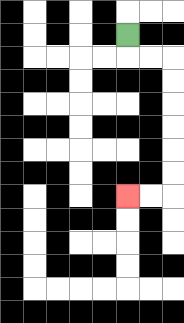{'start': '[5, 1]', 'end': '[5, 8]', 'path_directions': 'D,R,R,D,D,D,D,D,D,L,L', 'path_coordinates': '[[5, 1], [5, 2], [6, 2], [7, 2], [7, 3], [7, 4], [7, 5], [7, 6], [7, 7], [7, 8], [6, 8], [5, 8]]'}